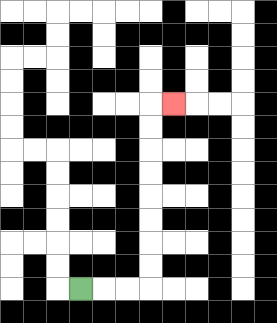{'start': '[3, 12]', 'end': '[7, 4]', 'path_directions': 'R,R,R,U,U,U,U,U,U,U,U,R', 'path_coordinates': '[[3, 12], [4, 12], [5, 12], [6, 12], [6, 11], [6, 10], [6, 9], [6, 8], [6, 7], [6, 6], [6, 5], [6, 4], [7, 4]]'}